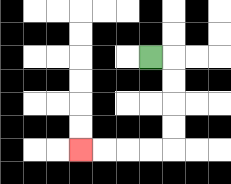{'start': '[6, 2]', 'end': '[3, 6]', 'path_directions': 'R,D,D,D,D,L,L,L,L', 'path_coordinates': '[[6, 2], [7, 2], [7, 3], [7, 4], [7, 5], [7, 6], [6, 6], [5, 6], [4, 6], [3, 6]]'}